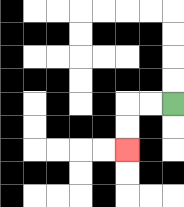{'start': '[7, 4]', 'end': '[5, 6]', 'path_directions': 'L,L,D,D', 'path_coordinates': '[[7, 4], [6, 4], [5, 4], [5, 5], [5, 6]]'}